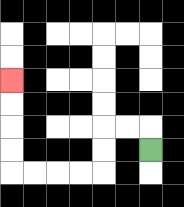{'start': '[6, 6]', 'end': '[0, 3]', 'path_directions': 'U,L,L,D,D,L,L,L,L,U,U,U,U', 'path_coordinates': '[[6, 6], [6, 5], [5, 5], [4, 5], [4, 6], [4, 7], [3, 7], [2, 7], [1, 7], [0, 7], [0, 6], [0, 5], [0, 4], [0, 3]]'}